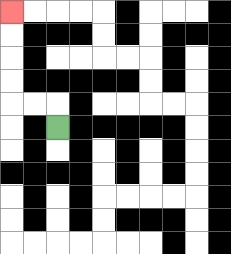{'start': '[2, 5]', 'end': '[0, 0]', 'path_directions': 'U,L,L,U,U,U,U', 'path_coordinates': '[[2, 5], [2, 4], [1, 4], [0, 4], [0, 3], [0, 2], [0, 1], [0, 0]]'}